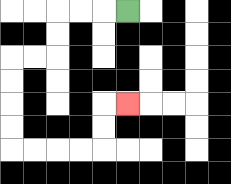{'start': '[5, 0]', 'end': '[5, 4]', 'path_directions': 'L,L,L,D,D,L,L,D,D,D,D,R,R,R,R,U,U,R', 'path_coordinates': '[[5, 0], [4, 0], [3, 0], [2, 0], [2, 1], [2, 2], [1, 2], [0, 2], [0, 3], [0, 4], [0, 5], [0, 6], [1, 6], [2, 6], [3, 6], [4, 6], [4, 5], [4, 4], [5, 4]]'}